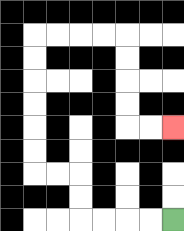{'start': '[7, 9]', 'end': '[7, 5]', 'path_directions': 'L,L,L,L,U,U,L,L,U,U,U,U,U,U,R,R,R,R,D,D,D,D,R,R', 'path_coordinates': '[[7, 9], [6, 9], [5, 9], [4, 9], [3, 9], [3, 8], [3, 7], [2, 7], [1, 7], [1, 6], [1, 5], [1, 4], [1, 3], [1, 2], [1, 1], [2, 1], [3, 1], [4, 1], [5, 1], [5, 2], [5, 3], [5, 4], [5, 5], [6, 5], [7, 5]]'}